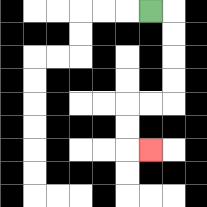{'start': '[6, 0]', 'end': '[6, 6]', 'path_directions': 'R,D,D,D,D,L,L,D,D,R', 'path_coordinates': '[[6, 0], [7, 0], [7, 1], [7, 2], [7, 3], [7, 4], [6, 4], [5, 4], [5, 5], [5, 6], [6, 6]]'}